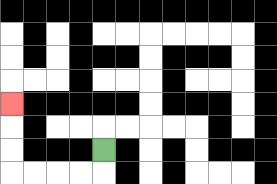{'start': '[4, 6]', 'end': '[0, 4]', 'path_directions': 'D,L,L,L,L,U,U,U', 'path_coordinates': '[[4, 6], [4, 7], [3, 7], [2, 7], [1, 7], [0, 7], [0, 6], [0, 5], [0, 4]]'}